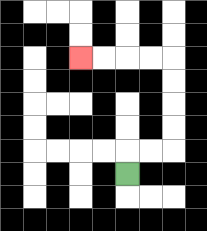{'start': '[5, 7]', 'end': '[3, 2]', 'path_directions': 'U,R,R,U,U,U,U,L,L,L,L', 'path_coordinates': '[[5, 7], [5, 6], [6, 6], [7, 6], [7, 5], [7, 4], [7, 3], [7, 2], [6, 2], [5, 2], [4, 2], [3, 2]]'}